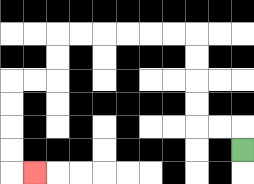{'start': '[10, 6]', 'end': '[1, 7]', 'path_directions': 'U,L,L,U,U,U,U,L,L,L,L,L,L,D,D,L,L,D,D,D,D,R', 'path_coordinates': '[[10, 6], [10, 5], [9, 5], [8, 5], [8, 4], [8, 3], [8, 2], [8, 1], [7, 1], [6, 1], [5, 1], [4, 1], [3, 1], [2, 1], [2, 2], [2, 3], [1, 3], [0, 3], [0, 4], [0, 5], [0, 6], [0, 7], [1, 7]]'}